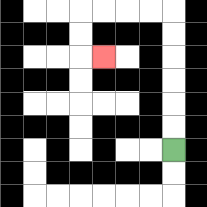{'start': '[7, 6]', 'end': '[4, 2]', 'path_directions': 'U,U,U,U,U,U,L,L,L,L,D,D,R', 'path_coordinates': '[[7, 6], [7, 5], [7, 4], [7, 3], [7, 2], [7, 1], [7, 0], [6, 0], [5, 0], [4, 0], [3, 0], [3, 1], [3, 2], [4, 2]]'}